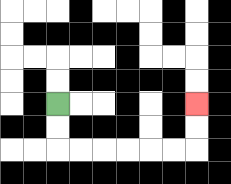{'start': '[2, 4]', 'end': '[8, 4]', 'path_directions': 'D,D,R,R,R,R,R,R,U,U', 'path_coordinates': '[[2, 4], [2, 5], [2, 6], [3, 6], [4, 6], [5, 6], [6, 6], [7, 6], [8, 6], [8, 5], [8, 4]]'}